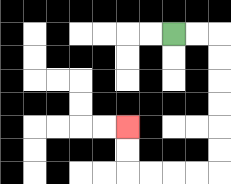{'start': '[7, 1]', 'end': '[5, 5]', 'path_directions': 'R,R,D,D,D,D,D,D,L,L,L,L,U,U', 'path_coordinates': '[[7, 1], [8, 1], [9, 1], [9, 2], [9, 3], [9, 4], [9, 5], [9, 6], [9, 7], [8, 7], [7, 7], [6, 7], [5, 7], [5, 6], [5, 5]]'}